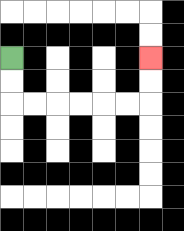{'start': '[0, 2]', 'end': '[6, 2]', 'path_directions': 'D,D,R,R,R,R,R,R,U,U', 'path_coordinates': '[[0, 2], [0, 3], [0, 4], [1, 4], [2, 4], [3, 4], [4, 4], [5, 4], [6, 4], [6, 3], [6, 2]]'}